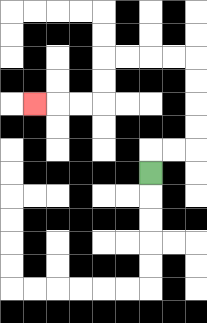{'start': '[6, 7]', 'end': '[1, 4]', 'path_directions': 'U,R,R,U,U,U,U,L,L,L,L,D,D,L,L,L', 'path_coordinates': '[[6, 7], [6, 6], [7, 6], [8, 6], [8, 5], [8, 4], [8, 3], [8, 2], [7, 2], [6, 2], [5, 2], [4, 2], [4, 3], [4, 4], [3, 4], [2, 4], [1, 4]]'}